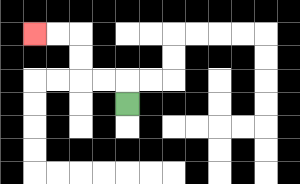{'start': '[5, 4]', 'end': '[1, 1]', 'path_directions': 'U,L,L,U,U,L,L', 'path_coordinates': '[[5, 4], [5, 3], [4, 3], [3, 3], [3, 2], [3, 1], [2, 1], [1, 1]]'}